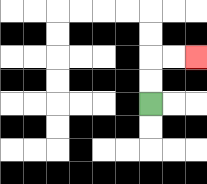{'start': '[6, 4]', 'end': '[8, 2]', 'path_directions': 'U,U,R,R', 'path_coordinates': '[[6, 4], [6, 3], [6, 2], [7, 2], [8, 2]]'}